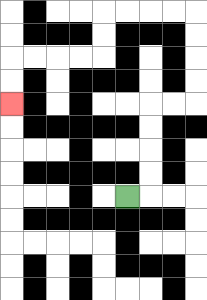{'start': '[5, 8]', 'end': '[0, 4]', 'path_directions': 'R,U,U,U,U,R,R,U,U,U,U,L,L,L,L,D,D,L,L,L,L,D,D', 'path_coordinates': '[[5, 8], [6, 8], [6, 7], [6, 6], [6, 5], [6, 4], [7, 4], [8, 4], [8, 3], [8, 2], [8, 1], [8, 0], [7, 0], [6, 0], [5, 0], [4, 0], [4, 1], [4, 2], [3, 2], [2, 2], [1, 2], [0, 2], [0, 3], [0, 4]]'}